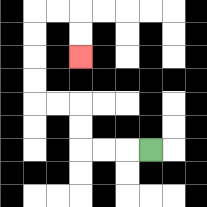{'start': '[6, 6]', 'end': '[3, 2]', 'path_directions': 'L,L,L,U,U,L,L,U,U,U,U,R,R,D,D', 'path_coordinates': '[[6, 6], [5, 6], [4, 6], [3, 6], [3, 5], [3, 4], [2, 4], [1, 4], [1, 3], [1, 2], [1, 1], [1, 0], [2, 0], [3, 0], [3, 1], [3, 2]]'}